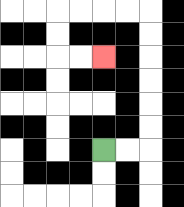{'start': '[4, 6]', 'end': '[4, 2]', 'path_directions': 'R,R,U,U,U,U,U,U,L,L,L,L,D,D,R,R', 'path_coordinates': '[[4, 6], [5, 6], [6, 6], [6, 5], [6, 4], [6, 3], [6, 2], [6, 1], [6, 0], [5, 0], [4, 0], [3, 0], [2, 0], [2, 1], [2, 2], [3, 2], [4, 2]]'}